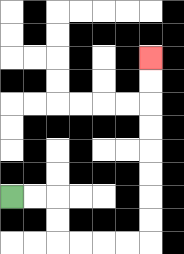{'start': '[0, 8]', 'end': '[6, 2]', 'path_directions': 'R,R,D,D,R,R,R,R,U,U,U,U,U,U,U,U', 'path_coordinates': '[[0, 8], [1, 8], [2, 8], [2, 9], [2, 10], [3, 10], [4, 10], [5, 10], [6, 10], [6, 9], [6, 8], [6, 7], [6, 6], [6, 5], [6, 4], [6, 3], [6, 2]]'}